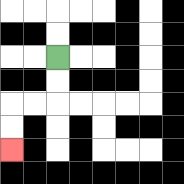{'start': '[2, 2]', 'end': '[0, 6]', 'path_directions': 'D,D,L,L,D,D', 'path_coordinates': '[[2, 2], [2, 3], [2, 4], [1, 4], [0, 4], [0, 5], [0, 6]]'}